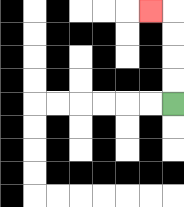{'start': '[7, 4]', 'end': '[6, 0]', 'path_directions': 'U,U,U,U,L', 'path_coordinates': '[[7, 4], [7, 3], [7, 2], [7, 1], [7, 0], [6, 0]]'}